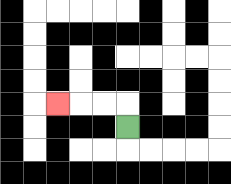{'start': '[5, 5]', 'end': '[2, 4]', 'path_directions': 'U,L,L,L', 'path_coordinates': '[[5, 5], [5, 4], [4, 4], [3, 4], [2, 4]]'}